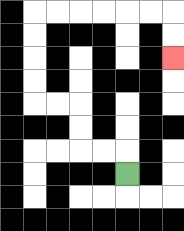{'start': '[5, 7]', 'end': '[7, 2]', 'path_directions': 'U,L,L,U,U,L,L,U,U,U,U,R,R,R,R,R,R,D,D', 'path_coordinates': '[[5, 7], [5, 6], [4, 6], [3, 6], [3, 5], [3, 4], [2, 4], [1, 4], [1, 3], [1, 2], [1, 1], [1, 0], [2, 0], [3, 0], [4, 0], [5, 0], [6, 0], [7, 0], [7, 1], [7, 2]]'}